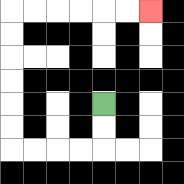{'start': '[4, 4]', 'end': '[6, 0]', 'path_directions': 'D,D,L,L,L,L,U,U,U,U,U,U,R,R,R,R,R,R', 'path_coordinates': '[[4, 4], [4, 5], [4, 6], [3, 6], [2, 6], [1, 6], [0, 6], [0, 5], [0, 4], [0, 3], [0, 2], [0, 1], [0, 0], [1, 0], [2, 0], [3, 0], [4, 0], [5, 0], [6, 0]]'}